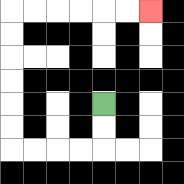{'start': '[4, 4]', 'end': '[6, 0]', 'path_directions': 'D,D,L,L,L,L,U,U,U,U,U,U,R,R,R,R,R,R', 'path_coordinates': '[[4, 4], [4, 5], [4, 6], [3, 6], [2, 6], [1, 6], [0, 6], [0, 5], [0, 4], [0, 3], [0, 2], [0, 1], [0, 0], [1, 0], [2, 0], [3, 0], [4, 0], [5, 0], [6, 0]]'}